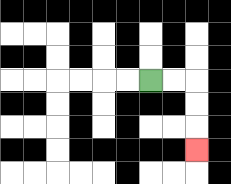{'start': '[6, 3]', 'end': '[8, 6]', 'path_directions': 'R,R,D,D,D', 'path_coordinates': '[[6, 3], [7, 3], [8, 3], [8, 4], [8, 5], [8, 6]]'}